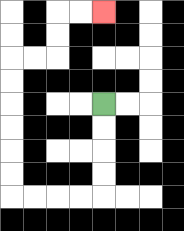{'start': '[4, 4]', 'end': '[4, 0]', 'path_directions': 'D,D,D,D,L,L,L,L,U,U,U,U,U,U,R,R,U,U,R,R', 'path_coordinates': '[[4, 4], [4, 5], [4, 6], [4, 7], [4, 8], [3, 8], [2, 8], [1, 8], [0, 8], [0, 7], [0, 6], [0, 5], [0, 4], [0, 3], [0, 2], [1, 2], [2, 2], [2, 1], [2, 0], [3, 0], [4, 0]]'}